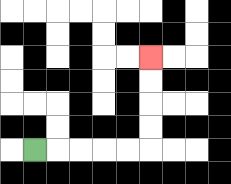{'start': '[1, 6]', 'end': '[6, 2]', 'path_directions': 'R,R,R,R,R,U,U,U,U', 'path_coordinates': '[[1, 6], [2, 6], [3, 6], [4, 6], [5, 6], [6, 6], [6, 5], [6, 4], [6, 3], [6, 2]]'}